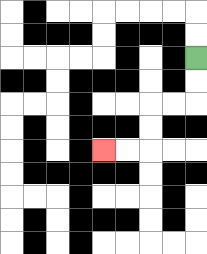{'start': '[8, 2]', 'end': '[4, 6]', 'path_directions': 'D,D,L,L,D,D,L,L', 'path_coordinates': '[[8, 2], [8, 3], [8, 4], [7, 4], [6, 4], [6, 5], [6, 6], [5, 6], [4, 6]]'}